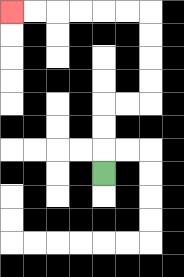{'start': '[4, 7]', 'end': '[0, 0]', 'path_directions': 'U,U,U,R,R,U,U,U,U,L,L,L,L,L,L', 'path_coordinates': '[[4, 7], [4, 6], [4, 5], [4, 4], [5, 4], [6, 4], [6, 3], [6, 2], [6, 1], [6, 0], [5, 0], [4, 0], [3, 0], [2, 0], [1, 0], [0, 0]]'}